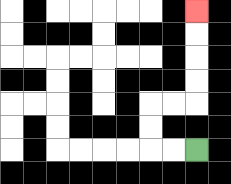{'start': '[8, 6]', 'end': '[8, 0]', 'path_directions': 'L,L,U,U,R,R,U,U,U,U', 'path_coordinates': '[[8, 6], [7, 6], [6, 6], [6, 5], [6, 4], [7, 4], [8, 4], [8, 3], [8, 2], [8, 1], [8, 0]]'}